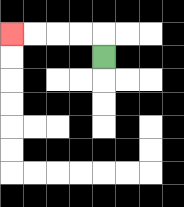{'start': '[4, 2]', 'end': '[0, 1]', 'path_directions': 'U,L,L,L,L', 'path_coordinates': '[[4, 2], [4, 1], [3, 1], [2, 1], [1, 1], [0, 1]]'}